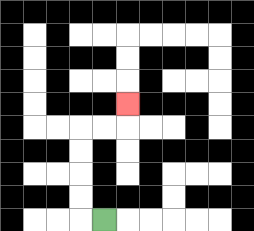{'start': '[4, 9]', 'end': '[5, 4]', 'path_directions': 'L,U,U,U,U,R,R,U', 'path_coordinates': '[[4, 9], [3, 9], [3, 8], [3, 7], [3, 6], [3, 5], [4, 5], [5, 5], [5, 4]]'}